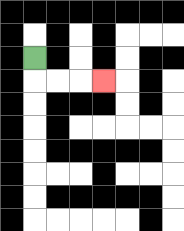{'start': '[1, 2]', 'end': '[4, 3]', 'path_directions': 'D,R,R,R', 'path_coordinates': '[[1, 2], [1, 3], [2, 3], [3, 3], [4, 3]]'}